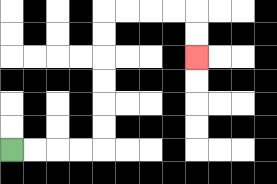{'start': '[0, 6]', 'end': '[8, 2]', 'path_directions': 'R,R,R,R,U,U,U,U,U,U,R,R,R,R,D,D', 'path_coordinates': '[[0, 6], [1, 6], [2, 6], [3, 6], [4, 6], [4, 5], [4, 4], [4, 3], [4, 2], [4, 1], [4, 0], [5, 0], [6, 0], [7, 0], [8, 0], [8, 1], [8, 2]]'}